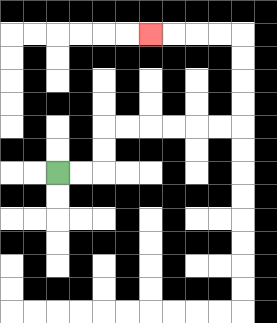{'start': '[2, 7]', 'end': '[6, 1]', 'path_directions': 'R,R,U,U,R,R,R,R,R,R,U,U,U,U,L,L,L,L', 'path_coordinates': '[[2, 7], [3, 7], [4, 7], [4, 6], [4, 5], [5, 5], [6, 5], [7, 5], [8, 5], [9, 5], [10, 5], [10, 4], [10, 3], [10, 2], [10, 1], [9, 1], [8, 1], [7, 1], [6, 1]]'}